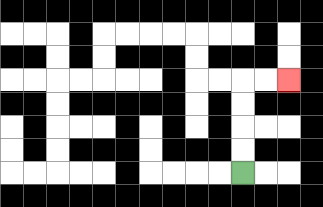{'start': '[10, 7]', 'end': '[12, 3]', 'path_directions': 'U,U,U,U,R,R', 'path_coordinates': '[[10, 7], [10, 6], [10, 5], [10, 4], [10, 3], [11, 3], [12, 3]]'}